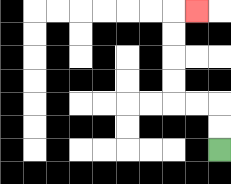{'start': '[9, 6]', 'end': '[8, 0]', 'path_directions': 'U,U,L,L,U,U,U,U,R', 'path_coordinates': '[[9, 6], [9, 5], [9, 4], [8, 4], [7, 4], [7, 3], [7, 2], [7, 1], [7, 0], [8, 0]]'}